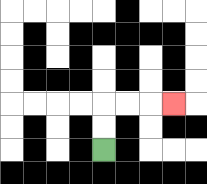{'start': '[4, 6]', 'end': '[7, 4]', 'path_directions': 'U,U,R,R,R', 'path_coordinates': '[[4, 6], [4, 5], [4, 4], [5, 4], [6, 4], [7, 4]]'}